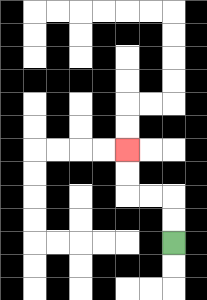{'start': '[7, 10]', 'end': '[5, 6]', 'path_directions': 'U,U,L,L,U,U', 'path_coordinates': '[[7, 10], [7, 9], [7, 8], [6, 8], [5, 8], [5, 7], [5, 6]]'}